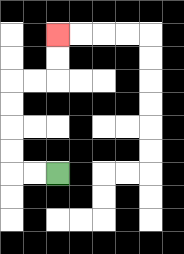{'start': '[2, 7]', 'end': '[2, 1]', 'path_directions': 'L,L,U,U,U,U,R,R,U,U', 'path_coordinates': '[[2, 7], [1, 7], [0, 7], [0, 6], [0, 5], [0, 4], [0, 3], [1, 3], [2, 3], [2, 2], [2, 1]]'}